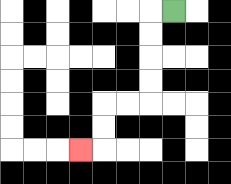{'start': '[7, 0]', 'end': '[3, 6]', 'path_directions': 'L,D,D,D,D,L,L,D,D,L', 'path_coordinates': '[[7, 0], [6, 0], [6, 1], [6, 2], [6, 3], [6, 4], [5, 4], [4, 4], [4, 5], [4, 6], [3, 6]]'}